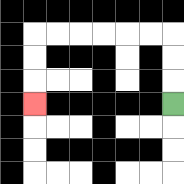{'start': '[7, 4]', 'end': '[1, 4]', 'path_directions': 'U,U,U,L,L,L,L,L,L,D,D,D', 'path_coordinates': '[[7, 4], [7, 3], [7, 2], [7, 1], [6, 1], [5, 1], [4, 1], [3, 1], [2, 1], [1, 1], [1, 2], [1, 3], [1, 4]]'}